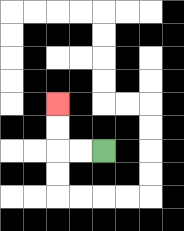{'start': '[4, 6]', 'end': '[2, 4]', 'path_directions': 'L,L,U,U', 'path_coordinates': '[[4, 6], [3, 6], [2, 6], [2, 5], [2, 4]]'}